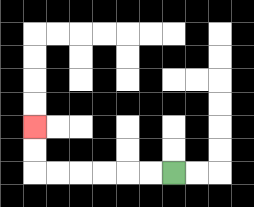{'start': '[7, 7]', 'end': '[1, 5]', 'path_directions': 'L,L,L,L,L,L,U,U', 'path_coordinates': '[[7, 7], [6, 7], [5, 7], [4, 7], [3, 7], [2, 7], [1, 7], [1, 6], [1, 5]]'}